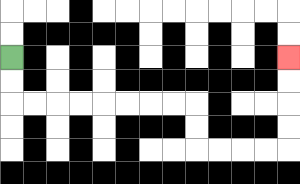{'start': '[0, 2]', 'end': '[12, 2]', 'path_directions': 'D,D,R,R,R,R,R,R,R,R,D,D,R,R,R,R,U,U,U,U', 'path_coordinates': '[[0, 2], [0, 3], [0, 4], [1, 4], [2, 4], [3, 4], [4, 4], [5, 4], [6, 4], [7, 4], [8, 4], [8, 5], [8, 6], [9, 6], [10, 6], [11, 6], [12, 6], [12, 5], [12, 4], [12, 3], [12, 2]]'}